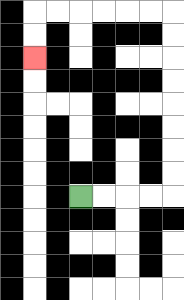{'start': '[3, 8]', 'end': '[1, 2]', 'path_directions': 'R,R,R,R,U,U,U,U,U,U,U,U,L,L,L,L,L,L,D,D', 'path_coordinates': '[[3, 8], [4, 8], [5, 8], [6, 8], [7, 8], [7, 7], [7, 6], [7, 5], [7, 4], [7, 3], [7, 2], [7, 1], [7, 0], [6, 0], [5, 0], [4, 0], [3, 0], [2, 0], [1, 0], [1, 1], [1, 2]]'}